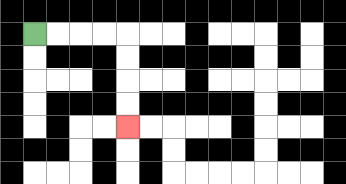{'start': '[1, 1]', 'end': '[5, 5]', 'path_directions': 'R,R,R,R,D,D,D,D', 'path_coordinates': '[[1, 1], [2, 1], [3, 1], [4, 1], [5, 1], [5, 2], [5, 3], [5, 4], [5, 5]]'}